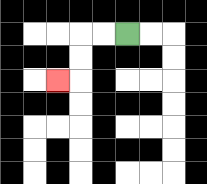{'start': '[5, 1]', 'end': '[2, 3]', 'path_directions': 'L,L,D,D,L', 'path_coordinates': '[[5, 1], [4, 1], [3, 1], [3, 2], [3, 3], [2, 3]]'}